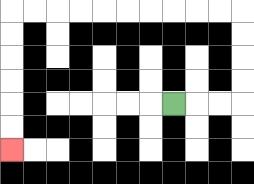{'start': '[7, 4]', 'end': '[0, 6]', 'path_directions': 'R,R,R,U,U,U,U,L,L,L,L,L,L,L,L,L,L,D,D,D,D,D,D', 'path_coordinates': '[[7, 4], [8, 4], [9, 4], [10, 4], [10, 3], [10, 2], [10, 1], [10, 0], [9, 0], [8, 0], [7, 0], [6, 0], [5, 0], [4, 0], [3, 0], [2, 0], [1, 0], [0, 0], [0, 1], [0, 2], [0, 3], [0, 4], [0, 5], [0, 6]]'}